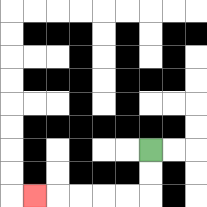{'start': '[6, 6]', 'end': '[1, 8]', 'path_directions': 'D,D,L,L,L,L,L', 'path_coordinates': '[[6, 6], [6, 7], [6, 8], [5, 8], [4, 8], [3, 8], [2, 8], [1, 8]]'}